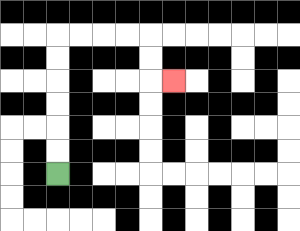{'start': '[2, 7]', 'end': '[7, 3]', 'path_directions': 'U,U,U,U,U,U,R,R,R,R,D,D,R', 'path_coordinates': '[[2, 7], [2, 6], [2, 5], [2, 4], [2, 3], [2, 2], [2, 1], [3, 1], [4, 1], [5, 1], [6, 1], [6, 2], [6, 3], [7, 3]]'}